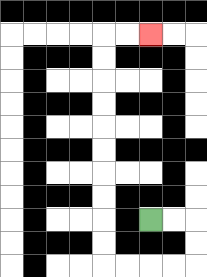{'start': '[6, 9]', 'end': '[6, 1]', 'path_directions': 'R,R,D,D,L,L,L,L,U,U,U,U,U,U,U,U,U,U,R,R', 'path_coordinates': '[[6, 9], [7, 9], [8, 9], [8, 10], [8, 11], [7, 11], [6, 11], [5, 11], [4, 11], [4, 10], [4, 9], [4, 8], [4, 7], [4, 6], [4, 5], [4, 4], [4, 3], [4, 2], [4, 1], [5, 1], [6, 1]]'}